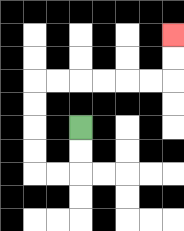{'start': '[3, 5]', 'end': '[7, 1]', 'path_directions': 'D,D,L,L,U,U,U,U,R,R,R,R,R,R,U,U', 'path_coordinates': '[[3, 5], [3, 6], [3, 7], [2, 7], [1, 7], [1, 6], [1, 5], [1, 4], [1, 3], [2, 3], [3, 3], [4, 3], [5, 3], [6, 3], [7, 3], [7, 2], [7, 1]]'}